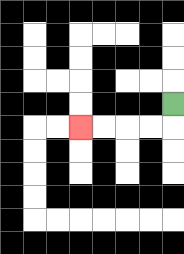{'start': '[7, 4]', 'end': '[3, 5]', 'path_directions': 'D,L,L,L,L', 'path_coordinates': '[[7, 4], [7, 5], [6, 5], [5, 5], [4, 5], [3, 5]]'}